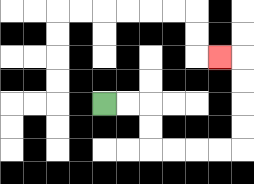{'start': '[4, 4]', 'end': '[9, 2]', 'path_directions': 'R,R,D,D,R,R,R,R,U,U,U,U,L', 'path_coordinates': '[[4, 4], [5, 4], [6, 4], [6, 5], [6, 6], [7, 6], [8, 6], [9, 6], [10, 6], [10, 5], [10, 4], [10, 3], [10, 2], [9, 2]]'}